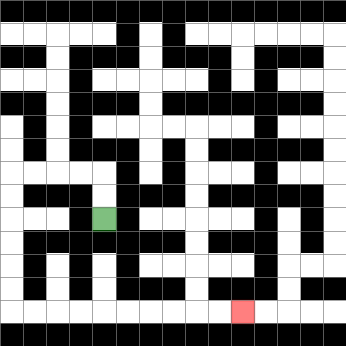{'start': '[4, 9]', 'end': '[10, 13]', 'path_directions': 'U,U,L,L,L,L,D,D,D,D,D,D,R,R,R,R,R,R,R,R,R,R', 'path_coordinates': '[[4, 9], [4, 8], [4, 7], [3, 7], [2, 7], [1, 7], [0, 7], [0, 8], [0, 9], [0, 10], [0, 11], [0, 12], [0, 13], [1, 13], [2, 13], [3, 13], [4, 13], [5, 13], [6, 13], [7, 13], [8, 13], [9, 13], [10, 13]]'}